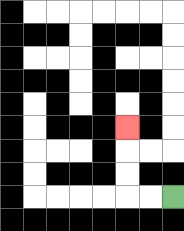{'start': '[7, 8]', 'end': '[5, 5]', 'path_directions': 'L,L,U,U,U', 'path_coordinates': '[[7, 8], [6, 8], [5, 8], [5, 7], [5, 6], [5, 5]]'}